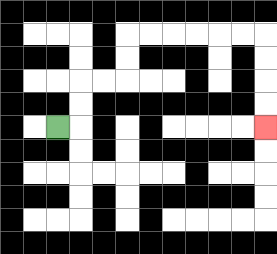{'start': '[2, 5]', 'end': '[11, 5]', 'path_directions': 'R,U,U,R,R,U,U,R,R,R,R,R,R,D,D,D,D', 'path_coordinates': '[[2, 5], [3, 5], [3, 4], [3, 3], [4, 3], [5, 3], [5, 2], [5, 1], [6, 1], [7, 1], [8, 1], [9, 1], [10, 1], [11, 1], [11, 2], [11, 3], [11, 4], [11, 5]]'}